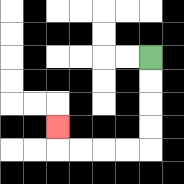{'start': '[6, 2]', 'end': '[2, 5]', 'path_directions': 'D,D,D,D,L,L,L,L,U', 'path_coordinates': '[[6, 2], [6, 3], [6, 4], [6, 5], [6, 6], [5, 6], [4, 6], [3, 6], [2, 6], [2, 5]]'}